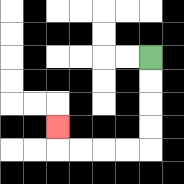{'start': '[6, 2]', 'end': '[2, 5]', 'path_directions': 'D,D,D,D,L,L,L,L,U', 'path_coordinates': '[[6, 2], [6, 3], [6, 4], [6, 5], [6, 6], [5, 6], [4, 6], [3, 6], [2, 6], [2, 5]]'}